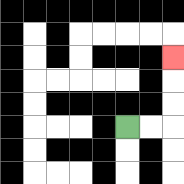{'start': '[5, 5]', 'end': '[7, 2]', 'path_directions': 'R,R,U,U,U', 'path_coordinates': '[[5, 5], [6, 5], [7, 5], [7, 4], [7, 3], [7, 2]]'}